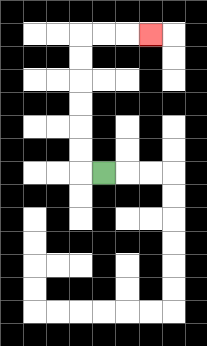{'start': '[4, 7]', 'end': '[6, 1]', 'path_directions': 'L,U,U,U,U,U,U,R,R,R', 'path_coordinates': '[[4, 7], [3, 7], [3, 6], [3, 5], [3, 4], [3, 3], [3, 2], [3, 1], [4, 1], [5, 1], [6, 1]]'}